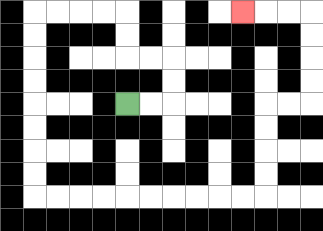{'start': '[5, 4]', 'end': '[10, 0]', 'path_directions': 'R,R,U,U,L,L,U,U,L,L,L,L,D,D,D,D,D,D,D,D,R,R,R,R,R,R,R,R,R,R,U,U,U,U,R,R,U,U,U,U,L,L,L', 'path_coordinates': '[[5, 4], [6, 4], [7, 4], [7, 3], [7, 2], [6, 2], [5, 2], [5, 1], [5, 0], [4, 0], [3, 0], [2, 0], [1, 0], [1, 1], [1, 2], [1, 3], [1, 4], [1, 5], [1, 6], [1, 7], [1, 8], [2, 8], [3, 8], [4, 8], [5, 8], [6, 8], [7, 8], [8, 8], [9, 8], [10, 8], [11, 8], [11, 7], [11, 6], [11, 5], [11, 4], [12, 4], [13, 4], [13, 3], [13, 2], [13, 1], [13, 0], [12, 0], [11, 0], [10, 0]]'}